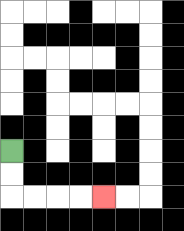{'start': '[0, 6]', 'end': '[4, 8]', 'path_directions': 'D,D,R,R,R,R', 'path_coordinates': '[[0, 6], [0, 7], [0, 8], [1, 8], [2, 8], [3, 8], [4, 8]]'}